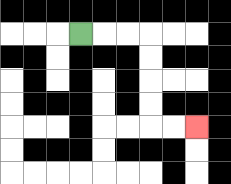{'start': '[3, 1]', 'end': '[8, 5]', 'path_directions': 'R,R,R,D,D,D,D,R,R', 'path_coordinates': '[[3, 1], [4, 1], [5, 1], [6, 1], [6, 2], [6, 3], [6, 4], [6, 5], [7, 5], [8, 5]]'}